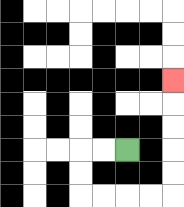{'start': '[5, 6]', 'end': '[7, 3]', 'path_directions': 'L,L,D,D,R,R,R,R,U,U,U,U,U', 'path_coordinates': '[[5, 6], [4, 6], [3, 6], [3, 7], [3, 8], [4, 8], [5, 8], [6, 8], [7, 8], [7, 7], [7, 6], [7, 5], [7, 4], [7, 3]]'}